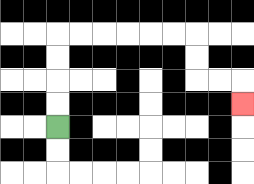{'start': '[2, 5]', 'end': '[10, 4]', 'path_directions': 'U,U,U,U,R,R,R,R,R,R,D,D,R,R,D', 'path_coordinates': '[[2, 5], [2, 4], [2, 3], [2, 2], [2, 1], [3, 1], [4, 1], [5, 1], [6, 1], [7, 1], [8, 1], [8, 2], [8, 3], [9, 3], [10, 3], [10, 4]]'}